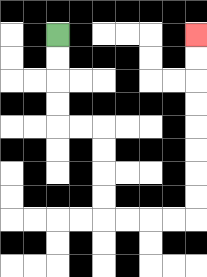{'start': '[2, 1]', 'end': '[8, 1]', 'path_directions': 'D,D,D,D,R,R,D,D,D,D,R,R,R,R,U,U,U,U,U,U,U,U', 'path_coordinates': '[[2, 1], [2, 2], [2, 3], [2, 4], [2, 5], [3, 5], [4, 5], [4, 6], [4, 7], [4, 8], [4, 9], [5, 9], [6, 9], [7, 9], [8, 9], [8, 8], [8, 7], [8, 6], [8, 5], [8, 4], [8, 3], [8, 2], [8, 1]]'}